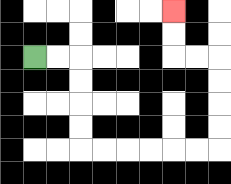{'start': '[1, 2]', 'end': '[7, 0]', 'path_directions': 'R,R,D,D,D,D,R,R,R,R,R,R,U,U,U,U,L,L,U,U', 'path_coordinates': '[[1, 2], [2, 2], [3, 2], [3, 3], [3, 4], [3, 5], [3, 6], [4, 6], [5, 6], [6, 6], [7, 6], [8, 6], [9, 6], [9, 5], [9, 4], [9, 3], [9, 2], [8, 2], [7, 2], [7, 1], [7, 0]]'}